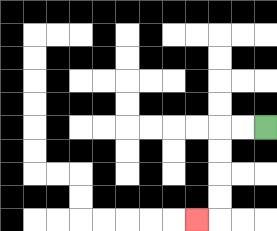{'start': '[11, 5]', 'end': '[8, 9]', 'path_directions': 'L,L,D,D,D,D,L', 'path_coordinates': '[[11, 5], [10, 5], [9, 5], [9, 6], [9, 7], [9, 8], [9, 9], [8, 9]]'}